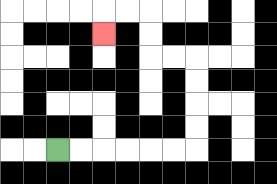{'start': '[2, 6]', 'end': '[4, 1]', 'path_directions': 'R,R,R,R,R,R,U,U,U,U,L,L,U,U,L,L,D', 'path_coordinates': '[[2, 6], [3, 6], [4, 6], [5, 6], [6, 6], [7, 6], [8, 6], [8, 5], [8, 4], [8, 3], [8, 2], [7, 2], [6, 2], [6, 1], [6, 0], [5, 0], [4, 0], [4, 1]]'}